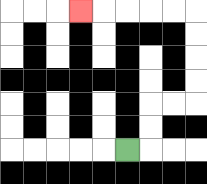{'start': '[5, 6]', 'end': '[3, 0]', 'path_directions': 'R,U,U,R,R,U,U,U,U,L,L,L,L,L', 'path_coordinates': '[[5, 6], [6, 6], [6, 5], [6, 4], [7, 4], [8, 4], [8, 3], [8, 2], [8, 1], [8, 0], [7, 0], [6, 0], [5, 0], [4, 0], [3, 0]]'}